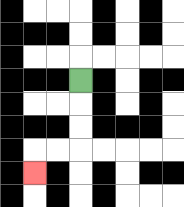{'start': '[3, 3]', 'end': '[1, 7]', 'path_directions': 'D,D,D,L,L,D', 'path_coordinates': '[[3, 3], [3, 4], [3, 5], [3, 6], [2, 6], [1, 6], [1, 7]]'}